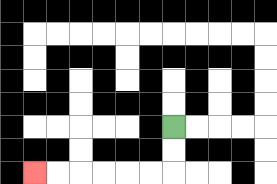{'start': '[7, 5]', 'end': '[1, 7]', 'path_directions': 'D,D,L,L,L,L,L,L', 'path_coordinates': '[[7, 5], [7, 6], [7, 7], [6, 7], [5, 7], [4, 7], [3, 7], [2, 7], [1, 7]]'}